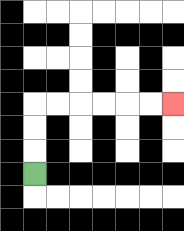{'start': '[1, 7]', 'end': '[7, 4]', 'path_directions': 'U,U,U,R,R,R,R,R,R', 'path_coordinates': '[[1, 7], [1, 6], [1, 5], [1, 4], [2, 4], [3, 4], [4, 4], [5, 4], [6, 4], [7, 4]]'}